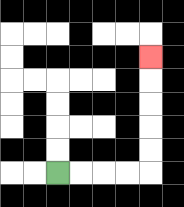{'start': '[2, 7]', 'end': '[6, 2]', 'path_directions': 'R,R,R,R,U,U,U,U,U', 'path_coordinates': '[[2, 7], [3, 7], [4, 7], [5, 7], [6, 7], [6, 6], [6, 5], [6, 4], [6, 3], [6, 2]]'}